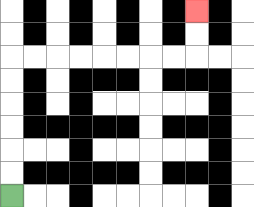{'start': '[0, 8]', 'end': '[8, 0]', 'path_directions': 'U,U,U,U,U,U,R,R,R,R,R,R,R,R,U,U', 'path_coordinates': '[[0, 8], [0, 7], [0, 6], [0, 5], [0, 4], [0, 3], [0, 2], [1, 2], [2, 2], [3, 2], [4, 2], [5, 2], [6, 2], [7, 2], [8, 2], [8, 1], [8, 0]]'}